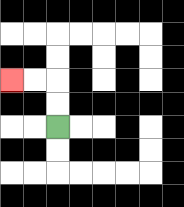{'start': '[2, 5]', 'end': '[0, 3]', 'path_directions': 'U,U,L,L', 'path_coordinates': '[[2, 5], [2, 4], [2, 3], [1, 3], [0, 3]]'}